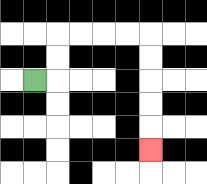{'start': '[1, 3]', 'end': '[6, 6]', 'path_directions': 'R,U,U,R,R,R,R,D,D,D,D,D', 'path_coordinates': '[[1, 3], [2, 3], [2, 2], [2, 1], [3, 1], [4, 1], [5, 1], [6, 1], [6, 2], [6, 3], [6, 4], [6, 5], [6, 6]]'}